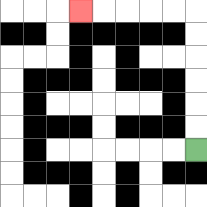{'start': '[8, 6]', 'end': '[3, 0]', 'path_directions': 'U,U,U,U,U,U,L,L,L,L,L', 'path_coordinates': '[[8, 6], [8, 5], [8, 4], [8, 3], [8, 2], [8, 1], [8, 0], [7, 0], [6, 0], [5, 0], [4, 0], [3, 0]]'}